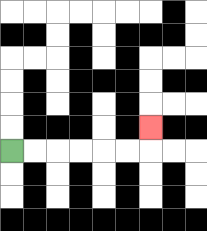{'start': '[0, 6]', 'end': '[6, 5]', 'path_directions': 'R,R,R,R,R,R,U', 'path_coordinates': '[[0, 6], [1, 6], [2, 6], [3, 6], [4, 6], [5, 6], [6, 6], [6, 5]]'}